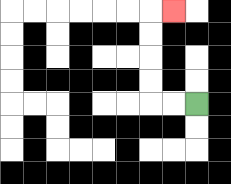{'start': '[8, 4]', 'end': '[7, 0]', 'path_directions': 'L,L,U,U,U,U,R', 'path_coordinates': '[[8, 4], [7, 4], [6, 4], [6, 3], [6, 2], [6, 1], [6, 0], [7, 0]]'}